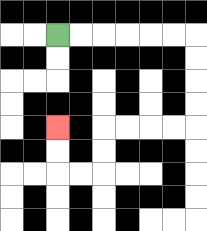{'start': '[2, 1]', 'end': '[2, 5]', 'path_directions': 'R,R,R,R,R,R,D,D,D,D,L,L,L,L,D,D,L,L,U,U', 'path_coordinates': '[[2, 1], [3, 1], [4, 1], [5, 1], [6, 1], [7, 1], [8, 1], [8, 2], [8, 3], [8, 4], [8, 5], [7, 5], [6, 5], [5, 5], [4, 5], [4, 6], [4, 7], [3, 7], [2, 7], [2, 6], [2, 5]]'}